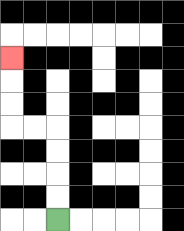{'start': '[2, 9]', 'end': '[0, 2]', 'path_directions': 'U,U,U,U,L,L,U,U,U', 'path_coordinates': '[[2, 9], [2, 8], [2, 7], [2, 6], [2, 5], [1, 5], [0, 5], [0, 4], [0, 3], [0, 2]]'}